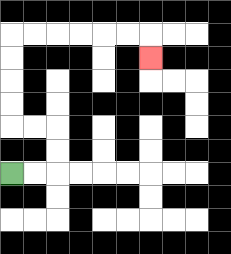{'start': '[0, 7]', 'end': '[6, 2]', 'path_directions': 'R,R,U,U,L,L,U,U,U,U,R,R,R,R,R,R,D', 'path_coordinates': '[[0, 7], [1, 7], [2, 7], [2, 6], [2, 5], [1, 5], [0, 5], [0, 4], [0, 3], [0, 2], [0, 1], [1, 1], [2, 1], [3, 1], [4, 1], [5, 1], [6, 1], [6, 2]]'}